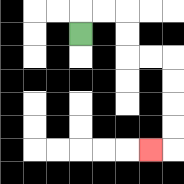{'start': '[3, 1]', 'end': '[6, 6]', 'path_directions': 'U,R,R,D,D,R,R,D,D,D,D,L', 'path_coordinates': '[[3, 1], [3, 0], [4, 0], [5, 0], [5, 1], [5, 2], [6, 2], [7, 2], [7, 3], [7, 4], [7, 5], [7, 6], [6, 6]]'}